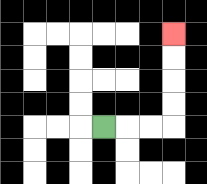{'start': '[4, 5]', 'end': '[7, 1]', 'path_directions': 'R,R,R,U,U,U,U', 'path_coordinates': '[[4, 5], [5, 5], [6, 5], [7, 5], [7, 4], [7, 3], [7, 2], [7, 1]]'}